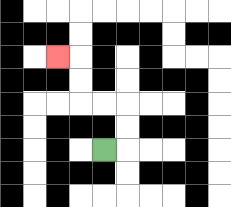{'start': '[4, 6]', 'end': '[2, 2]', 'path_directions': 'R,U,U,L,L,U,U,L', 'path_coordinates': '[[4, 6], [5, 6], [5, 5], [5, 4], [4, 4], [3, 4], [3, 3], [3, 2], [2, 2]]'}